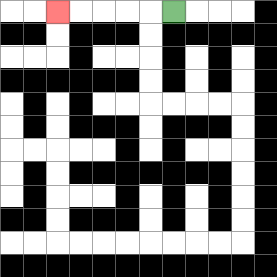{'start': '[7, 0]', 'end': '[2, 0]', 'path_directions': 'L,L,L,L,L', 'path_coordinates': '[[7, 0], [6, 0], [5, 0], [4, 0], [3, 0], [2, 0]]'}